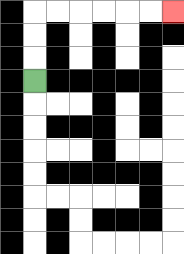{'start': '[1, 3]', 'end': '[7, 0]', 'path_directions': 'U,U,U,R,R,R,R,R,R', 'path_coordinates': '[[1, 3], [1, 2], [1, 1], [1, 0], [2, 0], [3, 0], [4, 0], [5, 0], [6, 0], [7, 0]]'}